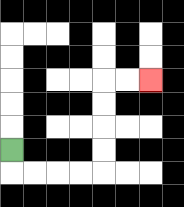{'start': '[0, 6]', 'end': '[6, 3]', 'path_directions': 'D,R,R,R,R,U,U,U,U,R,R', 'path_coordinates': '[[0, 6], [0, 7], [1, 7], [2, 7], [3, 7], [4, 7], [4, 6], [4, 5], [4, 4], [4, 3], [5, 3], [6, 3]]'}